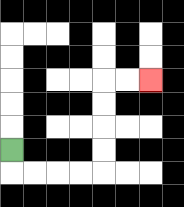{'start': '[0, 6]', 'end': '[6, 3]', 'path_directions': 'D,R,R,R,R,U,U,U,U,R,R', 'path_coordinates': '[[0, 6], [0, 7], [1, 7], [2, 7], [3, 7], [4, 7], [4, 6], [4, 5], [4, 4], [4, 3], [5, 3], [6, 3]]'}